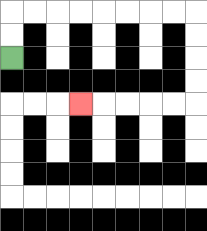{'start': '[0, 2]', 'end': '[3, 4]', 'path_directions': 'U,U,R,R,R,R,R,R,R,R,D,D,D,D,L,L,L,L,L', 'path_coordinates': '[[0, 2], [0, 1], [0, 0], [1, 0], [2, 0], [3, 0], [4, 0], [5, 0], [6, 0], [7, 0], [8, 0], [8, 1], [8, 2], [8, 3], [8, 4], [7, 4], [6, 4], [5, 4], [4, 4], [3, 4]]'}